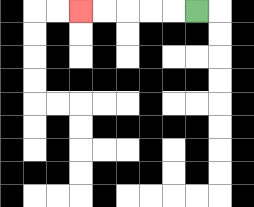{'start': '[8, 0]', 'end': '[3, 0]', 'path_directions': 'L,L,L,L,L', 'path_coordinates': '[[8, 0], [7, 0], [6, 0], [5, 0], [4, 0], [3, 0]]'}